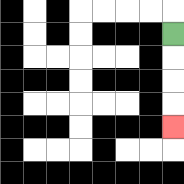{'start': '[7, 1]', 'end': '[7, 5]', 'path_directions': 'D,D,D,D', 'path_coordinates': '[[7, 1], [7, 2], [7, 3], [7, 4], [7, 5]]'}